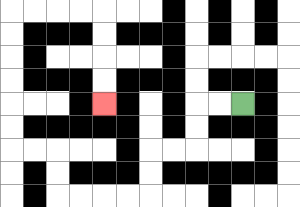{'start': '[10, 4]', 'end': '[4, 4]', 'path_directions': 'L,L,D,D,L,L,D,D,L,L,L,L,U,U,L,L,U,U,U,U,U,U,R,R,R,R,D,D,D,D', 'path_coordinates': '[[10, 4], [9, 4], [8, 4], [8, 5], [8, 6], [7, 6], [6, 6], [6, 7], [6, 8], [5, 8], [4, 8], [3, 8], [2, 8], [2, 7], [2, 6], [1, 6], [0, 6], [0, 5], [0, 4], [0, 3], [0, 2], [0, 1], [0, 0], [1, 0], [2, 0], [3, 0], [4, 0], [4, 1], [4, 2], [4, 3], [4, 4]]'}